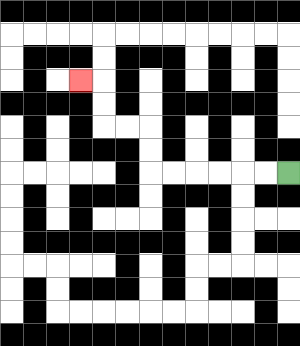{'start': '[12, 7]', 'end': '[3, 3]', 'path_directions': 'L,L,L,L,L,L,U,U,L,L,U,U,L', 'path_coordinates': '[[12, 7], [11, 7], [10, 7], [9, 7], [8, 7], [7, 7], [6, 7], [6, 6], [6, 5], [5, 5], [4, 5], [4, 4], [4, 3], [3, 3]]'}